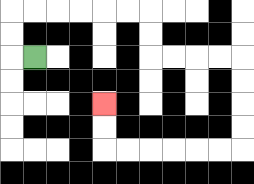{'start': '[1, 2]', 'end': '[4, 4]', 'path_directions': 'L,U,U,R,R,R,R,R,R,D,D,R,R,R,R,D,D,D,D,L,L,L,L,L,L,U,U', 'path_coordinates': '[[1, 2], [0, 2], [0, 1], [0, 0], [1, 0], [2, 0], [3, 0], [4, 0], [5, 0], [6, 0], [6, 1], [6, 2], [7, 2], [8, 2], [9, 2], [10, 2], [10, 3], [10, 4], [10, 5], [10, 6], [9, 6], [8, 6], [7, 6], [6, 6], [5, 6], [4, 6], [4, 5], [4, 4]]'}